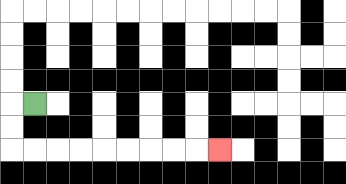{'start': '[1, 4]', 'end': '[9, 6]', 'path_directions': 'L,D,D,R,R,R,R,R,R,R,R,R', 'path_coordinates': '[[1, 4], [0, 4], [0, 5], [0, 6], [1, 6], [2, 6], [3, 6], [4, 6], [5, 6], [6, 6], [7, 6], [8, 6], [9, 6]]'}